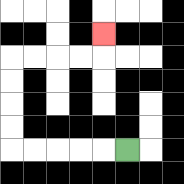{'start': '[5, 6]', 'end': '[4, 1]', 'path_directions': 'L,L,L,L,L,U,U,U,U,R,R,R,R,U', 'path_coordinates': '[[5, 6], [4, 6], [3, 6], [2, 6], [1, 6], [0, 6], [0, 5], [0, 4], [0, 3], [0, 2], [1, 2], [2, 2], [3, 2], [4, 2], [4, 1]]'}